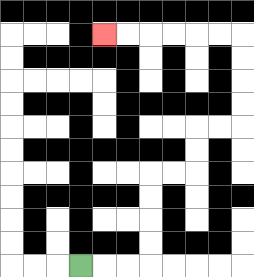{'start': '[3, 11]', 'end': '[4, 1]', 'path_directions': 'R,R,R,U,U,U,U,R,R,U,U,R,R,U,U,U,U,L,L,L,L,L,L', 'path_coordinates': '[[3, 11], [4, 11], [5, 11], [6, 11], [6, 10], [6, 9], [6, 8], [6, 7], [7, 7], [8, 7], [8, 6], [8, 5], [9, 5], [10, 5], [10, 4], [10, 3], [10, 2], [10, 1], [9, 1], [8, 1], [7, 1], [6, 1], [5, 1], [4, 1]]'}